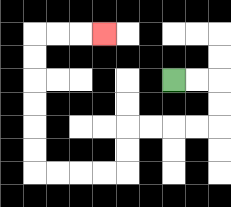{'start': '[7, 3]', 'end': '[4, 1]', 'path_directions': 'R,R,D,D,L,L,L,L,D,D,L,L,L,L,U,U,U,U,U,U,R,R,R', 'path_coordinates': '[[7, 3], [8, 3], [9, 3], [9, 4], [9, 5], [8, 5], [7, 5], [6, 5], [5, 5], [5, 6], [5, 7], [4, 7], [3, 7], [2, 7], [1, 7], [1, 6], [1, 5], [1, 4], [1, 3], [1, 2], [1, 1], [2, 1], [3, 1], [4, 1]]'}